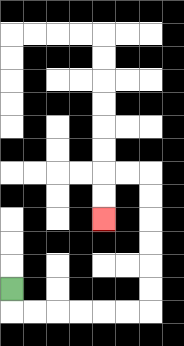{'start': '[0, 12]', 'end': '[4, 9]', 'path_directions': 'D,R,R,R,R,R,R,U,U,U,U,U,U,L,L,D,D', 'path_coordinates': '[[0, 12], [0, 13], [1, 13], [2, 13], [3, 13], [4, 13], [5, 13], [6, 13], [6, 12], [6, 11], [6, 10], [6, 9], [6, 8], [6, 7], [5, 7], [4, 7], [4, 8], [4, 9]]'}